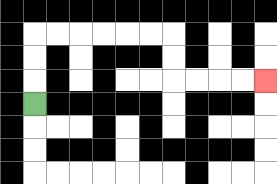{'start': '[1, 4]', 'end': '[11, 3]', 'path_directions': 'U,U,U,R,R,R,R,R,R,D,D,R,R,R,R', 'path_coordinates': '[[1, 4], [1, 3], [1, 2], [1, 1], [2, 1], [3, 1], [4, 1], [5, 1], [6, 1], [7, 1], [7, 2], [7, 3], [8, 3], [9, 3], [10, 3], [11, 3]]'}